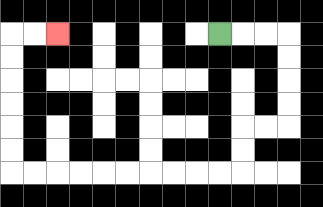{'start': '[9, 1]', 'end': '[2, 1]', 'path_directions': 'R,R,R,D,D,D,D,L,L,D,D,L,L,L,L,L,L,L,L,L,L,U,U,U,U,U,U,R,R', 'path_coordinates': '[[9, 1], [10, 1], [11, 1], [12, 1], [12, 2], [12, 3], [12, 4], [12, 5], [11, 5], [10, 5], [10, 6], [10, 7], [9, 7], [8, 7], [7, 7], [6, 7], [5, 7], [4, 7], [3, 7], [2, 7], [1, 7], [0, 7], [0, 6], [0, 5], [0, 4], [0, 3], [0, 2], [0, 1], [1, 1], [2, 1]]'}